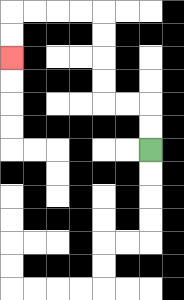{'start': '[6, 6]', 'end': '[0, 2]', 'path_directions': 'U,U,L,L,U,U,U,U,L,L,L,L,D,D', 'path_coordinates': '[[6, 6], [6, 5], [6, 4], [5, 4], [4, 4], [4, 3], [4, 2], [4, 1], [4, 0], [3, 0], [2, 0], [1, 0], [0, 0], [0, 1], [0, 2]]'}